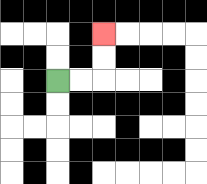{'start': '[2, 3]', 'end': '[4, 1]', 'path_directions': 'R,R,U,U', 'path_coordinates': '[[2, 3], [3, 3], [4, 3], [4, 2], [4, 1]]'}